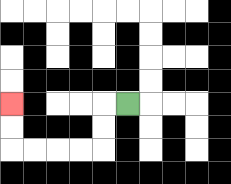{'start': '[5, 4]', 'end': '[0, 4]', 'path_directions': 'L,D,D,L,L,L,L,U,U', 'path_coordinates': '[[5, 4], [4, 4], [4, 5], [4, 6], [3, 6], [2, 6], [1, 6], [0, 6], [0, 5], [0, 4]]'}